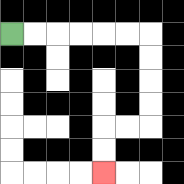{'start': '[0, 1]', 'end': '[4, 7]', 'path_directions': 'R,R,R,R,R,R,D,D,D,D,L,L,D,D', 'path_coordinates': '[[0, 1], [1, 1], [2, 1], [3, 1], [4, 1], [5, 1], [6, 1], [6, 2], [6, 3], [6, 4], [6, 5], [5, 5], [4, 5], [4, 6], [4, 7]]'}